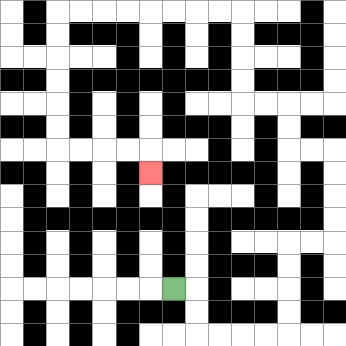{'start': '[7, 12]', 'end': '[6, 7]', 'path_directions': 'R,D,D,R,R,R,R,U,U,U,U,R,R,U,U,U,U,L,L,U,U,L,L,U,U,U,U,L,L,L,L,L,L,L,L,D,D,D,D,D,D,R,R,R,R,D', 'path_coordinates': '[[7, 12], [8, 12], [8, 13], [8, 14], [9, 14], [10, 14], [11, 14], [12, 14], [12, 13], [12, 12], [12, 11], [12, 10], [13, 10], [14, 10], [14, 9], [14, 8], [14, 7], [14, 6], [13, 6], [12, 6], [12, 5], [12, 4], [11, 4], [10, 4], [10, 3], [10, 2], [10, 1], [10, 0], [9, 0], [8, 0], [7, 0], [6, 0], [5, 0], [4, 0], [3, 0], [2, 0], [2, 1], [2, 2], [2, 3], [2, 4], [2, 5], [2, 6], [3, 6], [4, 6], [5, 6], [6, 6], [6, 7]]'}